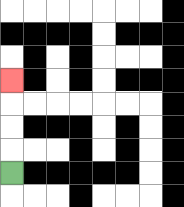{'start': '[0, 7]', 'end': '[0, 3]', 'path_directions': 'U,U,U,U', 'path_coordinates': '[[0, 7], [0, 6], [0, 5], [0, 4], [0, 3]]'}